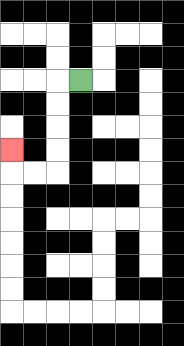{'start': '[3, 3]', 'end': '[0, 6]', 'path_directions': 'L,D,D,D,D,L,L,U', 'path_coordinates': '[[3, 3], [2, 3], [2, 4], [2, 5], [2, 6], [2, 7], [1, 7], [0, 7], [0, 6]]'}